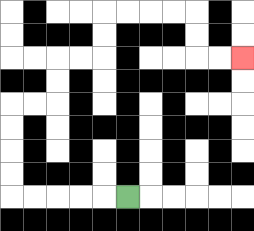{'start': '[5, 8]', 'end': '[10, 2]', 'path_directions': 'L,L,L,L,L,U,U,U,U,R,R,U,U,R,R,U,U,R,R,R,R,D,D,R,R', 'path_coordinates': '[[5, 8], [4, 8], [3, 8], [2, 8], [1, 8], [0, 8], [0, 7], [0, 6], [0, 5], [0, 4], [1, 4], [2, 4], [2, 3], [2, 2], [3, 2], [4, 2], [4, 1], [4, 0], [5, 0], [6, 0], [7, 0], [8, 0], [8, 1], [8, 2], [9, 2], [10, 2]]'}